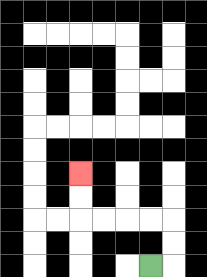{'start': '[6, 11]', 'end': '[3, 7]', 'path_directions': 'R,U,U,L,L,L,L,U,U', 'path_coordinates': '[[6, 11], [7, 11], [7, 10], [7, 9], [6, 9], [5, 9], [4, 9], [3, 9], [3, 8], [3, 7]]'}